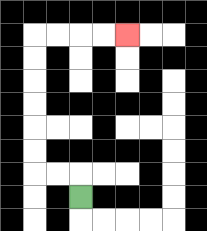{'start': '[3, 8]', 'end': '[5, 1]', 'path_directions': 'U,L,L,U,U,U,U,U,U,R,R,R,R', 'path_coordinates': '[[3, 8], [3, 7], [2, 7], [1, 7], [1, 6], [1, 5], [1, 4], [1, 3], [1, 2], [1, 1], [2, 1], [3, 1], [4, 1], [5, 1]]'}